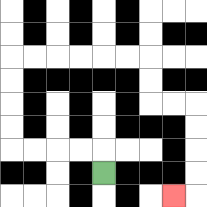{'start': '[4, 7]', 'end': '[7, 8]', 'path_directions': 'U,L,L,L,L,U,U,U,U,R,R,R,R,R,R,D,D,R,R,D,D,D,D,L', 'path_coordinates': '[[4, 7], [4, 6], [3, 6], [2, 6], [1, 6], [0, 6], [0, 5], [0, 4], [0, 3], [0, 2], [1, 2], [2, 2], [3, 2], [4, 2], [5, 2], [6, 2], [6, 3], [6, 4], [7, 4], [8, 4], [8, 5], [8, 6], [8, 7], [8, 8], [7, 8]]'}